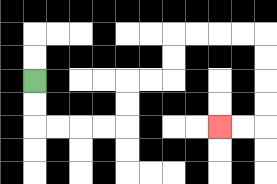{'start': '[1, 3]', 'end': '[9, 5]', 'path_directions': 'D,D,R,R,R,R,U,U,R,R,U,U,R,R,R,R,D,D,D,D,L,L', 'path_coordinates': '[[1, 3], [1, 4], [1, 5], [2, 5], [3, 5], [4, 5], [5, 5], [5, 4], [5, 3], [6, 3], [7, 3], [7, 2], [7, 1], [8, 1], [9, 1], [10, 1], [11, 1], [11, 2], [11, 3], [11, 4], [11, 5], [10, 5], [9, 5]]'}